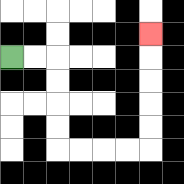{'start': '[0, 2]', 'end': '[6, 1]', 'path_directions': 'R,R,D,D,D,D,R,R,R,R,U,U,U,U,U', 'path_coordinates': '[[0, 2], [1, 2], [2, 2], [2, 3], [2, 4], [2, 5], [2, 6], [3, 6], [4, 6], [5, 6], [6, 6], [6, 5], [6, 4], [6, 3], [6, 2], [6, 1]]'}